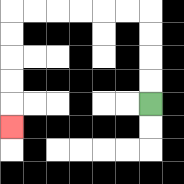{'start': '[6, 4]', 'end': '[0, 5]', 'path_directions': 'U,U,U,U,L,L,L,L,L,L,D,D,D,D,D', 'path_coordinates': '[[6, 4], [6, 3], [6, 2], [6, 1], [6, 0], [5, 0], [4, 0], [3, 0], [2, 0], [1, 0], [0, 0], [0, 1], [0, 2], [0, 3], [0, 4], [0, 5]]'}